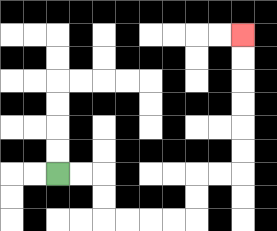{'start': '[2, 7]', 'end': '[10, 1]', 'path_directions': 'R,R,D,D,R,R,R,R,U,U,R,R,U,U,U,U,U,U', 'path_coordinates': '[[2, 7], [3, 7], [4, 7], [4, 8], [4, 9], [5, 9], [6, 9], [7, 9], [8, 9], [8, 8], [8, 7], [9, 7], [10, 7], [10, 6], [10, 5], [10, 4], [10, 3], [10, 2], [10, 1]]'}